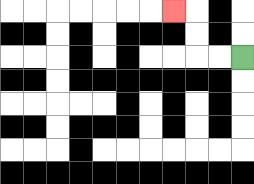{'start': '[10, 2]', 'end': '[7, 0]', 'path_directions': 'L,L,U,U,L', 'path_coordinates': '[[10, 2], [9, 2], [8, 2], [8, 1], [8, 0], [7, 0]]'}